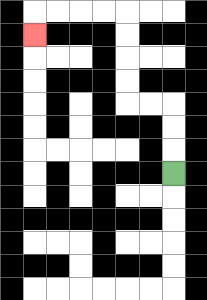{'start': '[7, 7]', 'end': '[1, 1]', 'path_directions': 'U,U,U,L,L,U,U,U,U,L,L,L,L,D', 'path_coordinates': '[[7, 7], [7, 6], [7, 5], [7, 4], [6, 4], [5, 4], [5, 3], [5, 2], [5, 1], [5, 0], [4, 0], [3, 0], [2, 0], [1, 0], [1, 1]]'}